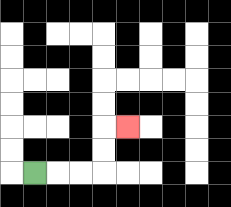{'start': '[1, 7]', 'end': '[5, 5]', 'path_directions': 'R,R,R,U,U,R', 'path_coordinates': '[[1, 7], [2, 7], [3, 7], [4, 7], [4, 6], [4, 5], [5, 5]]'}